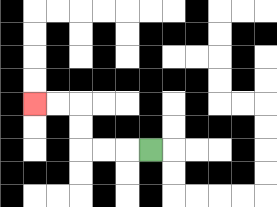{'start': '[6, 6]', 'end': '[1, 4]', 'path_directions': 'L,L,L,U,U,L,L', 'path_coordinates': '[[6, 6], [5, 6], [4, 6], [3, 6], [3, 5], [3, 4], [2, 4], [1, 4]]'}